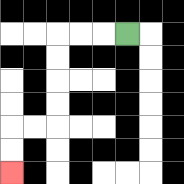{'start': '[5, 1]', 'end': '[0, 7]', 'path_directions': 'L,L,L,D,D,D,D,L,L,D,D', 'path_coordinates': '[[5, 1], [4, 1], [3, 1], [2, 1], [2, 2], [2, 3], [2, 4], [2, 5], [1, 5], [0, 5], [0, 6], [0, 7]]'}